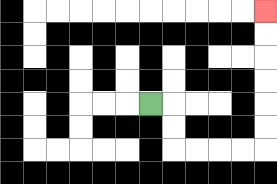{'start': '[6, 4]', 'end': '[11, 0]', 'path_directions': 'R,D,D,R,R,R,R,U,U,U,U,U,U', 'path_coordinates': '[[6, 4], [7, 4], [7, 5], [7, 6], [8, 6], [9, 6], [10, 6], [11, 6], [11, 5], [11, 4], [11, 3], [11, 2], [11, 1], [11, 0]]'}